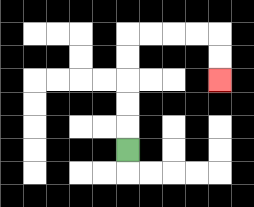{'start': '[5, 6]', 'end': '[9, 3]', 'path_directions': 'U,U,U,U,U,R,R,R,R,D,D', 'path_coordinates': '[[5, 6], [5, 5], [5, 4], [5, 3], [5, 2], [5, 1], [6, 1], [7, 1], [8, 1], [9, 1], [9, 2], [9, 3]]'}